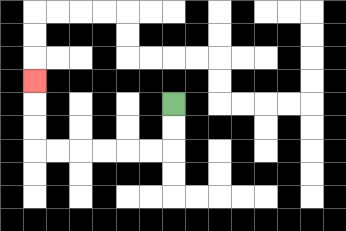{'start': '[7, 4]', 'end': '[1, 3]', 'path_directions': 'D,D,L,L,L,L,L,L,U,U,U', 'path_coordinates': '[[7, 4], [7, 5], [7, 6], [6, 6], [5, 6], [4, 6], [3, 6], [2, 6], [1, 6], [1, 5], [1, 4], [1, 3]]'}